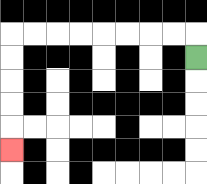{'start': '[8, 2]', 'end': '[0, 6]', 'path_directions': 'U,L,L,L,L,L,L,L,L,D,D,D,D,D', 'path_coordinates': '[[8, 2], [8, 1], [7, 1], [6, 1], [5, 1], [4, 1], [3, 1], [2, 1], [1, 1], [0, 1], [0, 2], [0, 3], [0, 4], [0, 5], [0, 6]]'}